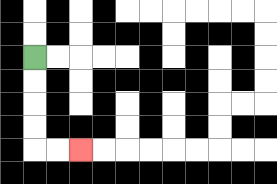{'start': '[1, 2]', 'end': '[3, 6]', 'path_directions': 'D,D,D,D,R,R', 'path_coordinates': '[[1, 2], [1, 3], [1, 4], [1, 5], [1, 6], [2, 6], [3, 6]]'}